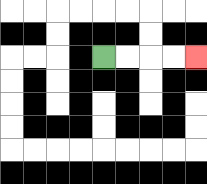{'start': '[4, 2]', 'end': '[8, 2]', 'path_directions': 'R,R,R,R', 'path_coordinates': '[[4, 2], [5, 2], [6, 2], [7, 2], [8, 2]]'}